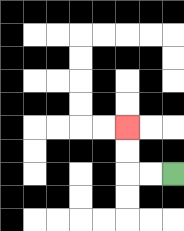{'start': '[7, 7]', 'end': '[5, 5]', 'path_directions': 'L,L,U,U', 'path_coordinates': '[[7, 7], [6, 7], [5, 7], [5, 6], [5, 5]]'}